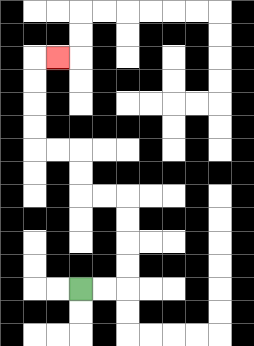{'start': '[3, 12]', 'end': '[2, 2]', 'path_directions': 'R,R,U,U,U,U,L,L,U,U,L,L,U,U,U,U,R', 'path_coordinates': '[[3, 12], [4, 12], [5, 12], [5, 11], [5, 10], [5, 9], [5, 8], [4, 8], [3, 8], [3, 7], [3, 6], [2, 6], [1, 6], [1, 5], [1, 4], [1, 3], [1, 2], [2, 2]]'}